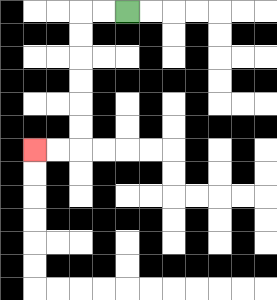{'start': '[5, 0]', 'end': '[1, 6]', 'path_directions': 'L,L,D,D,D,D,D,D,L,L', 'path_coordinates': '[[5, 0], [4, 0], [3, 0], [3, 1], [3, 2], [3, 3], [3, 4], [3, 5], [3, 6], [2, 6], [1, 6]]'}